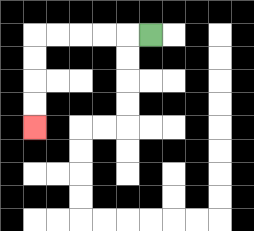{'start': '[6, 1]', 'end': '[1, 5]', 'path_directions': 'L,L,L,L,L,D,D,D,D', 'path_coordinates': '[[6, 1], [5, 1], [4, 1], [3, 1], [2, 1], [1, 1], [1, 2], [1, 3], [1, 4], [1, 5]]'}